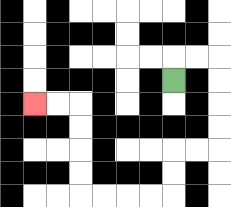{'start': '[7, 3]', 'end': '[1, 4]', 'path_directions': 'U,R,R,D,D,D,D,L,L,D,D,L,L,L,L,U,U,U,U,L,L', 'path_coordinates': '[[7, 3], [7, 2], [8, 2], [9, 2], [9, 3], [9, 4], [9, 5], [9, 6], [8, 6], [7, 6], [7, 7], [7, 8], [6, 8], [5, 8], [4, 8], [3, 8], [3, 7], [3, 6], [3, 5], [3, 4], [2, 4], [1, 4]]'}